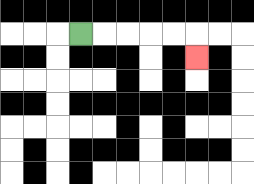{'start': '[3, 1]', 'end': '[8, 2]', 'path_directions': 'R,R,R,R,R,D', 'path_coordinates': '[[3, 1], [4, 1], [5, 1], [6, 1], [7, 1], [8, 1], [8, 2]]'}